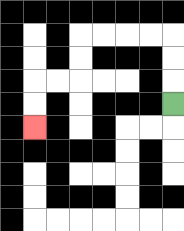{'start': '[7, 4]', 'end': '[1, 5]', 'path_directions': 'U,U,U,L,L,L,L,D,D,L,L,D,D', 'path_coordinates': '[[7, 4], [7, 3], [7, 2], [7, 1], [6, 1], [5, 1], [4, 1], [3, 1], [3, 2], [3, 3], [2, 3], [1, 3], [1, 4], [1, 5]]'}